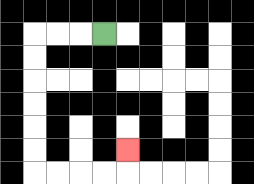{'start': '[4, 1]', 'end': '[5, 6]', 'path_directions': 'L,L,L,D,D,D,D,D,D,R,R,R,R,U', 'path_coordinates': '[[4, 1], [3, 1], [2, 1], [1, 1], [1, 2], [1, 3], [1, 4], [1, 5], [1, 6], [1, 7], [2, 7], [3, 7], [4, 7], [5, 7], [5, 6]]'}